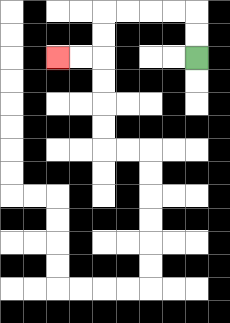{'start': '[8, 2]', 'end': '[2, 2]', 'path_directions': 'U,U,L,L,L,L,D,D,L,L', 'path_coordinates': '[[8, 2], [8, 1], [8, 0], [7, 0], [6, 0], [5, 0], [4, 0], [4, 1], [4, 2], [3, 2], [2, 2]]'}